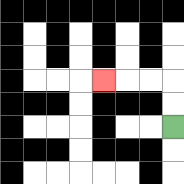{'start': '[7, 5]', 'end': '[4, 3]', 'path_directions': 'U,U,L,L,L', 'path_coordinates': '[[7, 5], [7, 4], [7, 3], [6, 3], [5, 3], [4, 3]]'}